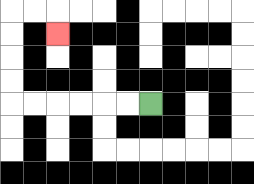{'start': '[6, 4]', 'end': '[2, 1]', 'path_directions': 'L,L,L,L,L,L,U,U,U,U,R,R,D', 'path_coordinates': '[[6, 4], [5, 4], [4, 4], [3, 4], [2, 4], [1, 4], [0, 4], [0, 3], [0, 2], [0, 1], [0, 0], [1, 0], [2, 0], [2, 1]]'}